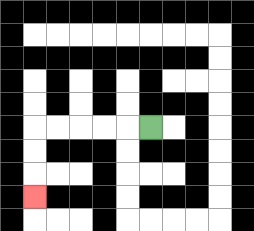{'start': '[6, 5]', 'end': '[1, 8]', 'path_directions': 'L,L,L,L,L,D,D,D', 'path_coordinates': '[[6, 5], [5, 5], [4, 5], [3, 5], [2, 5], [1, 5], [1, 6], [1, 7], [1, 8]]'}